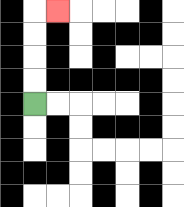{'start': '[1, 4]', 'end': '[2, 0]', 'path_directions': 'U,U,U,U,R', 'path_coordinates': '[[1, 4], [1, 3], [1, 2], [1, 1], [1, 0], [2, 0]]'}